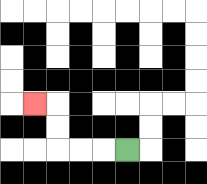{'start': '[5, 6]', 'end': '[1, 4]', 'path_directions': 'L,L,L,U,U,L', 'path_coordinates': '[[5, 6], [4, 6], [3, 6], [2, 6], [2, 5], [2, 4], [1, 4]]'}